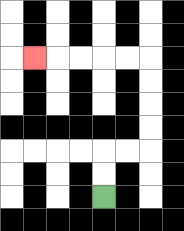{'start': '[4, 8]', 'end': '[1, 2]', 'path_directions': 'U,U,R,R,U,U,U,U,L,L,L,L,L', 'path_coordinates': '[[4, 8], [4, 7], [4, 6], [5, 6], [6, 6], [6, 5], [6, 4], [6, 3], [6, 2], [5, 2], [4, 2], [3, 2], [2, 2], [1, 2]]'}